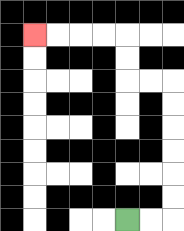{'start': '[5, 9]', 'end': '[1, 1]', 'path_directions': 'R,R,U,U,U,U,U,U,L,L,U,U,L,L,L,L', 'path_coordinates': '[[5, 9], [6, 9], [7, 9], [7, 8], [7, 7], [7, 6], [7, 5], [7, 4], [7, 3], [6, 3], [5, 3], [5, 2], [5, 1], [4, 1], [3, 1], [2, 1], [1, 1]]'}